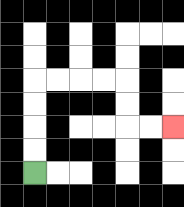{'start': '[1, 7]', 'end': '[7, 5]', 'path_directions': 'U,U,U,U,R,R,R,R,D,D,R,R', 'path_coordinates': '[[1, 7], [1, 6], [1, 5], [1, 4], [1, 3], [2, 3], [3, 3], [4, 3], [5, 3], [5, 4], [5, 5], [6, 5], [7, 5]]'}